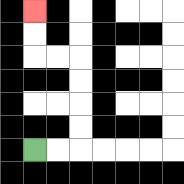{'start': '[1, 6]', 'end': '[1, 0]', 'path_directions': 'R,R,U,U,U,U,L,L,U,U', 'path_coordinates': '[[1, 6], [2, 6], [3, 6], [3, 5], [3, 4], [3, 3], [3, 2], [2, 2], [1, 2], [1, 1], [1, 0]]'}